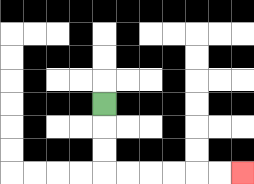{'start': '[4, 4]', 'end': '[10, 7]', 'path_directions': 'D,D,D,R,R,R,R,R,R', 'path_coordinates': '[[4, 4], [4, 5], [4, 6], [4, 7], [5, 7], [6, 7], [7, 7], [8, 7], [9, 7], [10, 7]]'}